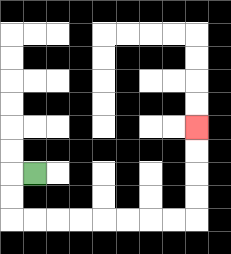{'start': '[1, 7]', 'end': '[8, 5]', 'path_directions': 'L,D,D,R,R,R,R,R,R,R,R,U,U,U,U', 'path_coordinates': '[[1, 7], [0, 7], [0, 8], [0, 9], [1, 9], [2, 9], [3, 9], [4, 9], [5, 9], [6, 9], [7, 9], [8, 9], [8, 8], [8, 7], [8, 6], [8, 5]]'}